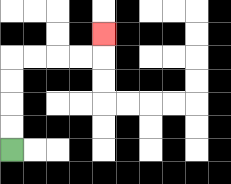{'start': '[0, 6]', 'end': '[4, 1]', 'path_directions': 'U,U,U,U,R,R,R,R,U', 'path_coordinates': '[[0, 6], [0, 5], [0, 4], [0, 3], [0, 2], [1, 2], [2, 2], [3, 2], [4, 2], [4, 1]]'}